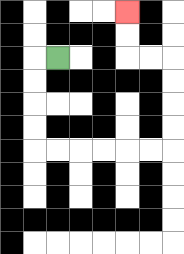{'start': '[2, 2]', 'end': '[5, 0]', 'path_directions': 'L,D,D,D,D,R,R,R,R,R,R,U,U,U,U,L,L,U,U', 'path_coordinates': '[[2, 2], [1, 2], [1, 3], [1, 4], [1, 5], [1, 6], [2, 6], [3, 6], [4, 6], [5, 6], [6, 6], [7, 6], [7, 5], [7, 4], [7, 3], [7, 2], [6, 2], [5, 2], [5, 1], [5, 0]]'}